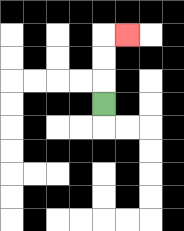{'start': '[4, 4]', 'end': '[5, 1]', 'path_directions': 'U,U,U,R', 'path_coordinates': '[[4, 4], [4, 3], [4, 2], [4, 1], [5, 1]]'}